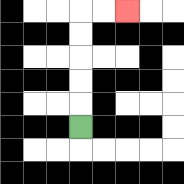{'start': '[3, 5]', 'end': '[5, 0]', 'path_directions': 'U,U,U,U,U,R,R', 'path_coordinates': '[[3, 5], [3, 4], [3, 3], [3, 2], [3, 1], [3, 0], [4, 0], [5, 0]]'}